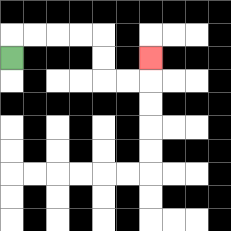{'start': '[0, 2]', 'end': '[6, 2]', 'path_directions': 'U,R,R,R,R,D,D,R,R,U', 'path_coordinates': '[[0, 2], [0, 1], [1, 1], [2, 1], [3, 1], [4, 1], [4, 2], [4, 3], [5, 3], [6, 3], [6, 2]]'}